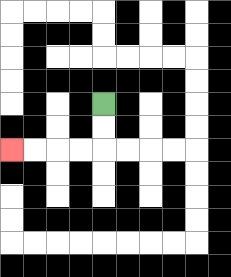{'start': '[4, 4]', 'end': '[0, 6]', 'path_directions': 'D,D,L,L,L,L', 'path_coordinates': '[[4, 4], [4, 5], [4, 6], [3, 6], [2, 6], [1, 6], [0, 6]]'}